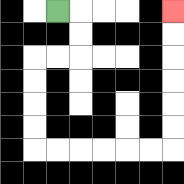{'start': '[2, 0]', 'end': '[7, 0]', 'path_directions': 'R,D,D,L,L,D,D,D,D,R,R,R,R,R,R,U,U,U,U,U,U', 'path_coordinates': '[[2, 0], [3, 0], [3, 1], [3, 2], [2, 2], [1, 2], [1, 3], [1, 4], [1, 5], [1, 6], [2, 6], [3, 6], [4, 6], [5, 6], [6, 6], [7, 6], [7, 5], [7, 4], [7, 3], [7, 2], [7, 1], [7, 0]]'}